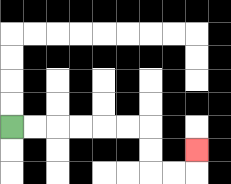{'start': '[0, 5]', 'end': '[8, 6]', 'path_directions': 'R,R,R,R,R,R,D,D,R,R,U', 'path_coordinates': '[[0, 5], [1, 5], [2, 5], [3, 5], [4, 5], [5, 5], [6, 5], [6, 6], [6, 7], [7, 7], [8, 7], [8, 6]]'}